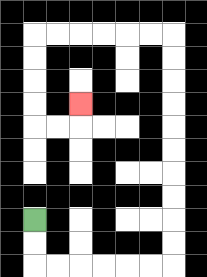{'start': '[1, 9]', 'end': '[3, 4]', 'path_directions': 'D,D,R,R,R,R,R,R,U,U,U,U,U,U,U,U,U,U,L,L,L,L,L,L,D,D,D,D,R,R,U', 'path_coordinates': '[[1, 9], [1, 10], [1, 11], [2, 11], [3, 11], [4, 11], [5, 11], [6, 11], [7, 11], [7, 10], [7, 9], [7, 8], [7, 7], [7, 6], [7, 5], [7, 4], [7, 3], [7, 2], [7, 1], [6, 1], [5, 1], [4, 1], [3, 1], [2, 1], [1, 1], [1, 2], [1, 3], [1, 4], [1, 5], [2, 5], [3, 5], [3, 4]]'}